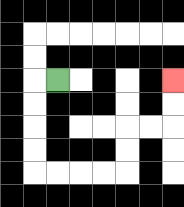{'start': '[2, 3]', 'end': '[7, 3]', 'path_directions': 'L,D,D,D,D,R,R,R,R,U,U,R,R,U,U', 'path_coordinates': '[[2, 3], [1, 3], [1, 4], [1, 5], [1, 6], [1, 7], [2, 7], [3, 7], [4, 7], [5, 7], [5, 6], [5, 5], [6, 5], [7, 5], [7, 4], [7, 3]]'}